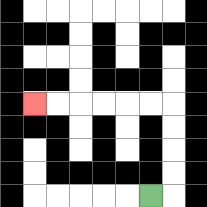{'start': '[6, 8]', 'end': '[1, 4]', 'path_directions': 'R,U,U,U,U,L,L,L,L,L,L', 'path_coordinates': '[[6, 8], [7, 8], [7, 7], [7, 6], [7, 5], [7, 4], [6, 4], [5, 4], [4, 4], [3, 4], [2, 4], [1, 4]]'}